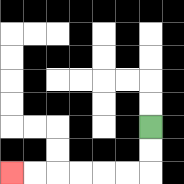{'start': '[6, 5]', 'end': '[0, 7]', 'path_directions': 'D,D,L,L,L,L,L,L', 'path_coordinates': '[[6, 5], [6, 6], [6, 7], [5, 7], [4, 7], [3, 7], [2, 7], [1, 7], [0, 7]]'}